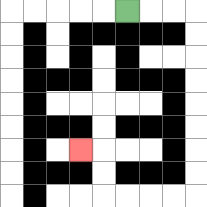{'start': '[5, 0]', 'end': '[3, 6]', 'path_directions': 'R,R,R,D,D,D,D,D,D,D,D,L,L,L,L,U,U,L', 'path_coordinates': '[[5, 0], [6, 0], [7, 0], [8, 0], [8, 1], [8, 2], [8, 3], [8, 4], [8, 5], [8, 6], [8, 7], [8, 8], [7, 8], [6, 8], [5, 8], [4, 8], [4, 7], [4, 6], [3, 6]]'}